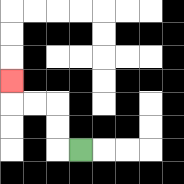{'start': '[3, 6]', 'end': '[0, 3]', 'path_directions': 'L,U,U,L,L,U', 'path_coordinates': '[[3, 6], [2, 6], [2, 5], [2, 4], [1, 4], [0, 4], [0, 3]]'}